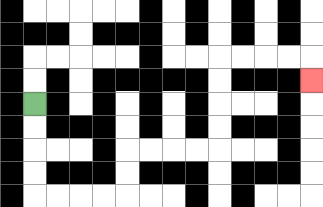{'start': '[1, 4]', 'end': '[13, 3]', 'path_directions': 'D,D,D,D,R,R,R,R,U,U,R,R,R,R,U,U,U,U,R,R,R,R,D', 'path_coordinates': '[[1, 4], [1, 5], [1, 6], [1, 7], [1, 8], [2, 8], [3, 8], [4, 8], [5, 8], [5, 7], [5, 6], [6, 6], [7, 6], [8, 6], [9, 6], [9, 5], [9, 4], [9, 3], [9, 2], [10, 2], [11, 2], [12, 2], [13, 2], [13, 3]]'}